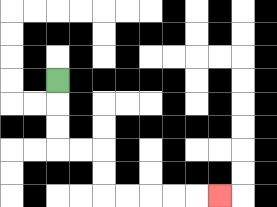{'start': '[2, 3]', 'end': '[9, 8]', 'path_directions': 'D,D,D,R,R,D,D,R,R,R,R,R', 'path_coordinates': '[[2, 3], [2, 4], [2, 5], [2, 6], [3, 6], [4, 6], [4, 7], [4, 8], [5, 8], [6, 8], [7, 8], [8, 8], [9, 8]]'}